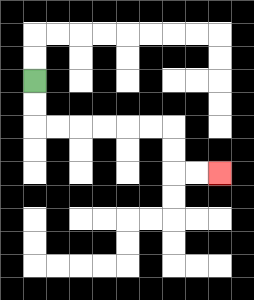{'start': '[1, 3]', 'end': '[9, 7]', 'path_directions': 'D,D,R,R,R,R,R,R,D,D,R,R', 'path_coordinates': '[[1, 3], [1, 4], [1, 5], [2, 5], [3, 5], [4, 5], [5, 5], [6, 5], [7, 5], [7, 6], [7, 7], [8, 7], [9, 7]]'}